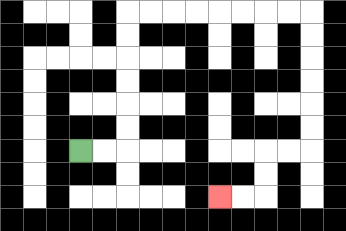{'start': '[3, 6]', 'end': '[9, 8]', 'path_directions': 'R,R,U,U,U,U,U,U,R,R,R,R,R,R,R,R,D,D,D,D,D,D,L,L,D,D,L,L', 'path_coordinates': '[[3, 6], [4, 6], [5, 6], [5, 5], [5, 4], [5, 3], [5, 2], [5, 1], [5, 0], [6, 0], [7, 0], [8, 0], [9, 0], [10, 0], [11, 0], [12, 0], [13, 0], [13, 1], [13, 2], [13, 3], [13, 4], [13, 5], [13, 6], [12, 6], [11, 6], [11, 7], [11, 8], [10, 8], [9, 8]]'}